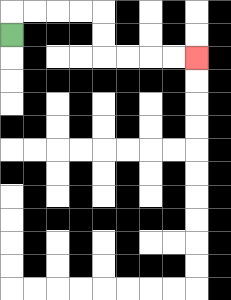{'start': '[0, 1]', 'end': '[8, 2]', 'path_directions': 'U,R,R,R,R,D,D,R,R,R,R', 'path_coordinates': '[[0, 1], [0, 0], [1, 0], [2, 0], [3, 0], [4, 0], [4, 1], [4, 2], [5, 2], [6, 2], [7, 2], [8, 2]]'}